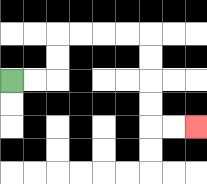{'start': '[0, 3]', 'end': '[8, 5]', 'path_directions': 'R,R,U,U,R,R,R,R,D,D,D,D,R,R', 'path_coordinates': '[[0, 3], [1, 3], [2, 3], [2, 2], [2, 1], [3, 1], [4, 1], [5, 1], [6, 1], [6, 2], [6, 3], [6, 4], [6, 5], [7, 5], [8, 5]]'}